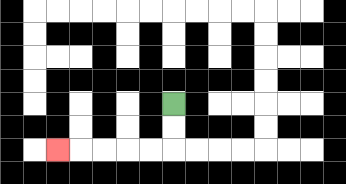{'start': '[7, 4]', 'end': '[2, 6]', 'path_directions': 'D,D,L,L,L,L,L', 'path_coordinates': '[[7, 4], [7, 5], [7, 6], [6, 6], [5, 6], [4, 6], [3, 6], [2, 6]]'}